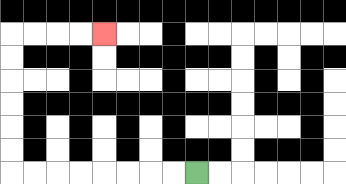{'start': '[8, 7]', 'end': '[4, 1]', 'path_directions': 'L,L,L,L,L,L,L,L,U,U,U,U,U,U,R,R,R,R', 'path_coordinates': '[[8, 7], [7, 7], [6, 7], [5, 7], [4, 7], [3, 7], [2, 7], [1, 7], [0, 7], [0, 6], [0, 5], [0, 4], [0, 3], [0, 2], [0, 1], [1, 1], [2, 1], [3, 1], [4, 1]]'}